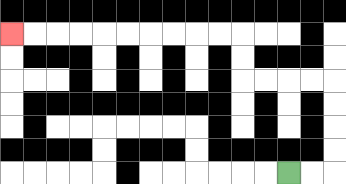{'start': '[12, 7]', 'end': '[0, 1]', 'path_directions': 'R,R,U,U,U,U,L,L,L,L,U,U,L,L,L,L,L,L,L,L,L,L', 'path_coordinates': '[[12, 7], [13, 7], [14, 7], [14, 6], [14, 5], [14, 4], [14, 3], [13, 3], [12, 3], [11, 3], [10, 3], [10, 2], [10, 1], [9, 1], [8, 1], [7, 1], [6, 1], [5, 1], [4, 1], [3, 1], [2, 1], [1, 1], [0, 1]]'}